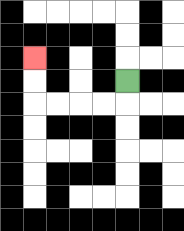{'start': '[5, 3]', 'end': '[1, 2]', 'path_directions': 'D,L,L,L,L,U,U', 'path_coordinates': '[[5, 3], [5, 4], [4, 4], [3, 4], [2, 4], [1, 4], [1, 3], [1, 2]]'}